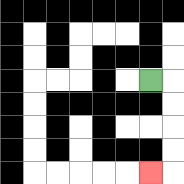{'start': '[6, 3]', 'end': '[6, 7]', 'path_directions': 'R,D,D,D,D,L', 'path_coordinates': '[[6, 3], [7, 3], [7, 4], [7, 5], [7, 6], [7, 7], [6, 7]]'}